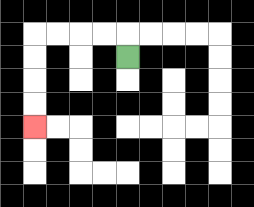{'start': '[5, 2]', 'end': '[1, 5]', 'path_directions': 'U,L,L,L,L,D,D,D,D', 'path_coordinates': '[[5, 2], [5, 1], [4, 1], [3, 1], [2, 1], [1, 1], [1, 2], [1, 3], [1, 4], [1, 5]]'}